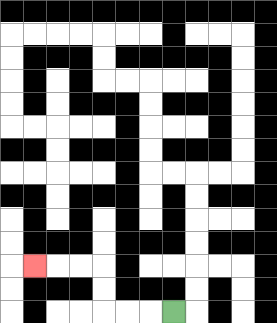{'start': '[7, 13]', 'end': '[1, 11]', 'path_directions': 'L,L,L,U,U,L,L,L', 'path_coordinates': '[[7, 13], [6, 13], [5, 13], [4, 13], [4, 12], [4, 11], [3, 11], [2, 11], [1, 11]]'}